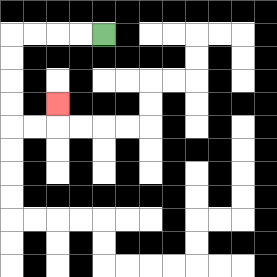{'start': '[4, 1]', 'end': '[2, 4]', 'path_directions': 'L,L,L,L,D,D,D,D,R,R,U', 'path_coordinates': '[[4, 1], [3, 1], [2, 1], [1, 1], [0, 1], [0, 2], [0, 3], [0, 4], [0, 5], [1, 5], [2, 5], [2, 4]]'}